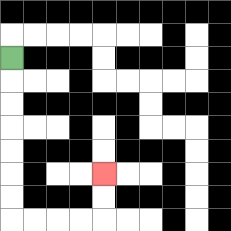{'start': '[0, 2]', 'end': '[4, 7]', 'path_directions': 'D,D,D,D,D,D,D,R,R,R,R,U,U', 'path_coordinates': '[[0, 2], [0, 3], [0, 4], [0, 5], [0, 6], [0, 7], [0, 8], [0, 9], [1, 9], [2, 9], [3, 9], [4, 9], [4, 8], [4, 7]]'}